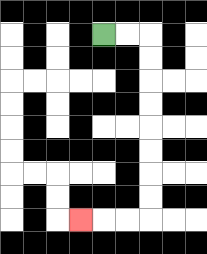{'start': '[4, 1]', 'end': '[3, 9]', 'path_directions': 'R,R,D,D,D,D,D,D,D,D,L,L,L', 'path_coordinates': '[[4, 1], [5, 1], [6, 1], [6, 2], [6, 3], [6, 4], [6, 5], [6, 6], [6, 7], [6, 8], [6, 9], [5, 9], [4, 9], [3, 9]]'}